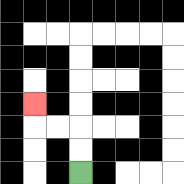{'start': '[3, 7]', 'end': '[1, 4]', 'path_directions': 'U,U,L,L,U', 'path_coordinates': '[[3, 7], [3, 6], [3, 5], [2, 5], [1, 5], [1, 4]]'}